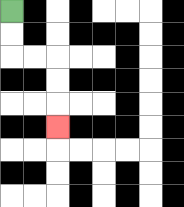{'start': '[0, 0]', 'end': '[2, 5]', 'path_directions': 'D,D,R,R,D,D,D', 'path_coordinates': '[[0, 0], [0, 1], [0, 2], [1, 2], [2, 2], [2, 3], [2, 4], [2, 5]]'}